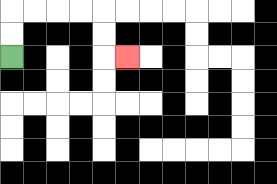{'start': '[0, 2]', 'end': '[5, 2]', 'path_directions': 'U,U,R,R,R,R,D,D,R', 'path_coordinates': '[[0, 2], [0, 1], [0, 0], [1, 0], [2, 0], [3, 0], [4, 0], [4, 1], [4, 2], [5, 2]]'}